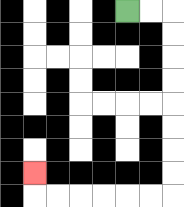{'start': '[5, 0]', 'end': '[1, 7]', 'path_directions': 'R,R,D,D,D,D,D,D,D,D,L,L,L,L,L,L,U', 'path_coordinates': '[[5, 0], [6, 0], [7, 0], [7, 1], [7, 2], [7, 3], [7, 4], [7, 5], [7, 6], [7, 7], [7, 8], [6, 8], [5, 8], [4, 8], [3, 8], [2, 8], [1, 8], [1, 7]]'}